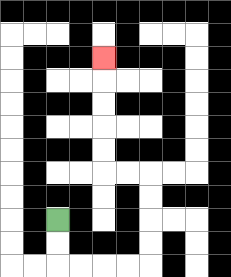{'start': '[2, 9]', 'end': '[4, 2]', 'path_directions': 'D,D,R,R,R,R,U,U,U,U,L,L,U,U,U,U,U', 'path_coordinates': '[[2, 9], [2, 10], [2, 11], [3, 11], [4, 11], [5, 11], [6, 11], [6, 10], [6, 9], [6, 8], [6, 7], [5, 7], [4, 7], [4, 6], [4, 5], [4, 4], [4, 3], [4, 2]]'}